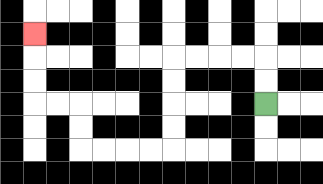{'start': '[11, 4]', 'end': '[1, 1]', 'path_directions': 'U,U,L,L,L,L,D,D,D,D,L,L,L,L,U,U,L,L,U,U,U', 'path_coordinates': '[[11, 4], [11, 3], [11, 2], [10, 2], [9, 2], [8, 2], [7, 2], [7, 3], [7, 4], [7, 5], [7, 6], [6, 6], [5, 6], [4, 6], [3, 6], [3, 5], [3, 4], [2, 4], [1, 4], [1, 3], [1, 2], [1, 1]]'}